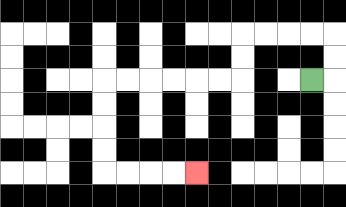{'start': '[13, 3]', 'end': '[8, 7]', 'path_directions': 'R,U,U,L,L,L,L,D,D,L,L,L,L,L,L,D,D,D,D,R,R,R,R', 'path_coordinates': '[[13, 3], [14, 3], [14, 2], [14, 1], [13, 1], [12, 1], [11, 1], [10, 1], [10, 2], [10, 3], [9, 3], [8, 3], [7, 3], [6, 3], [5, 3], [4, 3], [4, 4], [4, 5], [4, 6], [4, 7], [5, 7], [6, 7], [7, 7], [8, 7]]'}